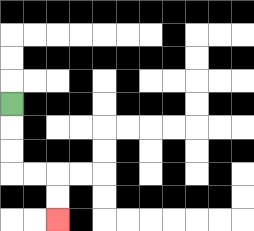{'start': '[0, 4]', 'end': '[2, 9]', 'path_directions': 'D,D,D,R,R,D,D', 'path_coordinates': '[[0, 4], [0, 5], [0, 6], [0, 7], [1, 7], [2, 7], [2, 8], [2, 9]]'}